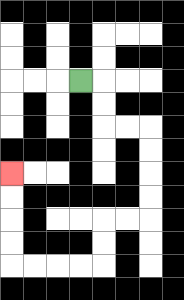{'start': '[3, 3]', 'end': '[0, 7]', 'path_directions': 'R,D,D,R,R,D,D,D,D,L,L,D,D,L,L,L,L,U,U,U,U', 'path_coordinates': '[[3, 3], [4, 3], [4, 4], [4, 5], [5, 5], [6, 5], [6, 6], [6, 7], [6, 8], [6, 9], [5, 9], [4, 9], [4, 10], [4, 11], [3, 11], [2, 11], [1, 11], [0, 11], [0, 10], [0, 9], [0, 8], [0, 7]]'}